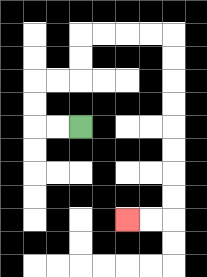{'start': '[3, 5]', 'end': '[5, 9]', 'path_directions': 'L,L,U,U,R,R,U,U,R,R,R,R,D,D,D,D,D,D,D,D,L,L', 'path_coordinates': '[[3, 5], [2, 5], [1, 5], [1, 4], [1, 3], [2, 3], [3, 3], [3, 2], [3, 1], [4, 1], [5, 1], [6, 1], [7, 1], [7, 2], [7, 3], [7, 4], [7, 5], [7, 6], [7, 7], [7, 8], [7, 9], [6, 9], [5, 9]]'}